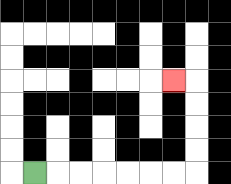{'start': '[1, 7]', 'end': '[7, 3]', 'path_directions': 'R,R,R,R,R,R,R,U,U,U,U,L', 'path_coordinates': '[[1, 7], [2, 7], [3, 7], [4, 7], [5, 7], [6, 7], [7, 7], [8, 7], [8, 6], [8, 5], [8, 4], [8, 3], [7, 3]]'}